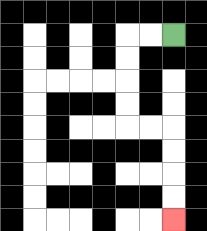{'start': '[7, 1]', 'end': '[7, 9]', 'path_directions': 'L,L,D,D,D,D,R,R,D,D,D,D', 'path_coordinates': '[[7, 1], [6, 1], [5, 1], [5, 2], [5, 3], [5, 4], [5, 5], [6, 5], [7, 5], [7, 6], [7, 7], [7, 8], [7, 9]]'}